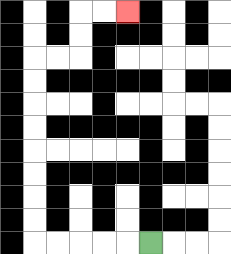{'start': '[6, 10]', 'end': '[5, 0]', 'path_directions': 'L,L,L,L,L,U,U,U,U,U,U,U,U,R,R,U,U,R,R', 'path_coordinates': '[[6, 10], [5, 10], [4, 10], [3, 10], [2, 10], [1, 10], [1, 9], [1, 8], [1, 7], [1, 6], [1, 5], [1, 4], [1, 3], [1, 2], [2, 2], [3, 2], [3, 1], [3, 0], [4, 0], [5, 0]]'}